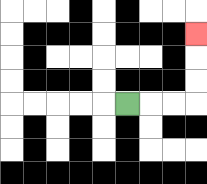{'start': '[5, 4]', 'end': '[8, 1]', 'path_directions': 'R,R,R,U,U,U', 'path_coordinates': '[[5, 4], [6, 4], [7, 4], [8, 4], [8, 3], [8, 2], [8, 1]]'}